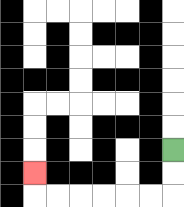{'start': '[7, 6]', 'end': '[1, 7]', 'path_directions': 'D,D,L,L,L,L,L,L,U', 'path_coordinates': '[[7, 6], [7, 7], [7, 8], [6, 8], [5, 8], [4, 8], [3, 8], [2, 8], [1, 8], [1, 7]]'}